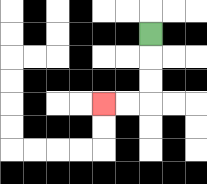{'start': '[6, 1]', 'end': '[4, 4]', 'path_directions': 'D,D,D,L,L', 'path_coordinates': '[[6, 1], [6, 2], [6, 3], [6, 4], [5, 4], [4, 4]]'}